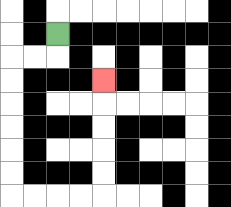{'start': '[2, 1]', 'end': '[4, 3]', 'path_directions': 'D,L,L,D,D,D,D,D,D,R,R,R,R,U,U,U,U,U', 'path_coordinates': '[[2, 1], [2, 2], [1, 2], [0, 2], [0, 3], [0, 4], [0, 5], [0, 6], [0, 7], [0, 8], [1, 8], [2, 8], [3, 8], [4, 8], [4, 7], [4, 6], [4, 5], [4, 4], [4, 3]]'}